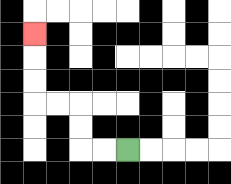{'start': '[5, 6]', 'end': '[1, 1]', 'path_directions': 'L,L,U,U,L,L,U,U,U', 'path_coordinates': '[[5, 6], [4, 6], [3, 6], [3, 5], [3, 4], [2, 4], [1, 4], [1, 3], [1, 2], [1, 1]]'}